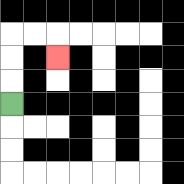{'start': '[0, 4]', 'end': '[2, 2]', 'path_directions': 'U,U,U,R,R,D', 'path_coordinates': '[[0, 4], [0, 3], [0, 2], [0, 1], [1, 1], [2, 1], [2, 2]]'}